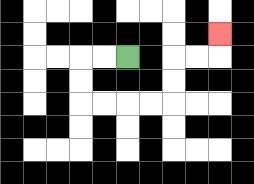{'start': '[5, 2]', 'end': '[9, 1]', 'path_directions': 'L,L,D,D,R,R,R,R,U,U,R,R,U', 'path_coordinates': '[[5, 2], [4, 2], [3, 2], [3, 3], [3, 4], [4, 4], [5, 4], [6, 4], [7, 4], [7, 3], [7, 2], [8, 2], [9, 2], [9, 1]]'}